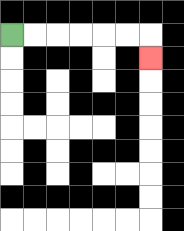{'start': '[0, 1]', 'end': '[6, 2]', 'path_directions': 'R,R,R,R,R,R,D', 'path_coordinates': '[[0, 1], [1, 1], [2, 1], [3, 1], [4, 1], [5, 1], [6, 1], [6, 2]]'}